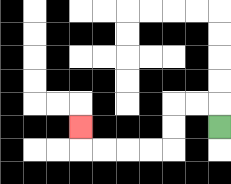{'start': '[9, 5]', 'end': '[3, 5]', 'path_directions': 'U,L,L,D,D,L,L,L,L,U', 'path_coordinates': '[[9, 5], [9, 4], [8, 4], [7, 4], [7, 5], [7, 6], [6, 6], [5, 6], [4, 6], [3, 6], [3, 5]]'}